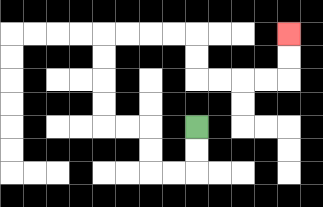{'start': '[8, 5]', 'end': '[12, 1]', 'path_directions': 'D,D,L,L,U,U,L,L,U,U,U,U,R,R,R,R,D,D,R,R,R,R,U,U', 'path_coordinates': '[[8, 5], [8, 6], [8, 7], [7, 7], [6, 7], [6, 6], [6, 5], [5, 5], [4, 5], [4, 4], [4, 3], [4, 2], [4, 1], [5, 1], [6, 1], [7, 1], [8, 1], [8, 2], [8, 3], [9, 3], [10, 3], [11, 3], [12, 3], [12, 2], [12, 1]]'}